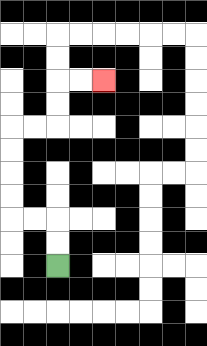{'start': '[2, 11]', 'end': '[4, 3]', 'path_directions': 'U,U,L,L,U,U,U,U,R,R,U,U,R,R', 'path_coordinates': '[[2, 11], [2, 10], [2, 9], [1, 9], [0, 9], [0, 8], [0, 7], [0, 6], [0, 5], [1, 5], [2, 5], [2, 4], [2, 3], [3, 3], [4, 3]]'}